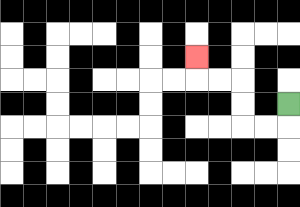{'start': '[12, 4]', 'end': '[8, 2]', 'path_directions': 'D,L,L,U,U,L,L,U', 'path_coordinates': '[[12, 4], [12, 5], [11, 5], [10, 5], [10, 4], [10, 3], [9, 3], [8, 3], [8, 2]]'}